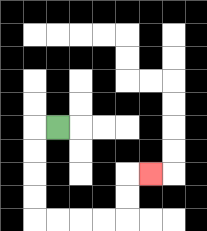{'start': '[2, 5]', 'end': '[6, 7]', 'path_directions': 'L,D,D,D,D,R,R,R,R,U,U,R', 'path_coordinates': '[[2, 5], [1, 5], [1, 6], [1, 7], [1, 8], [1, 9], [2, 9], [3, 9], [4, 9], [5, 9], [5, 8], [5, 7], [6, 7]]'}